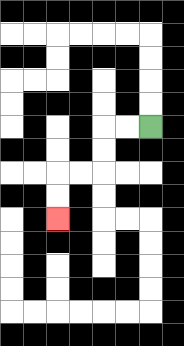{'start': '[6, 5]', 'end': '[2, 9]', 'path_directions': 'L,L,D,D,L,L,D,D', 'path_coordinates': '[[6, 5], [5, 5], [4, 5], [4, 6], [4, 7], [3, 7], [2, 7], [2, 8], [2, 9]]'}